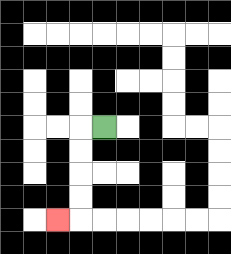{'start': '[4, 5]', 'end': '[2, 9]', 'path_directions': 'L,D,D,D,D,L', 'path_coordinates': '[[4, 5], [3, 5], [3, 6], [3, 7], [3, 8], [3, 9], [2, 9]]'}